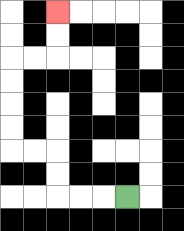{'start': '[5, 8]', 'end': '[2, 0]', 'path_directions': 'L,L,L,U,U,L,L,U,U,U,U,R,R,U,U', 'path_coordinates': '[[5, 8], [4, 8], [3, 8], [2, 8], [2, 7], [2, 6], [1, 6], [0, 6], [0, 5], [0, 4], [0, 3], [0, 2], [1, 2], [2, 2], [2, 1], [2, 0]]'}